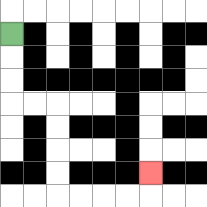{'start': '[0, 1]', 'end': '[6, 7]', 'path_directions': 'D,D,D,R,R,D,D,D,D,R,R,R,R,U', 'path_coordinates': '[[0, 1], [0, 2], [0, 3], [0, 4], [1, 4], [2, 4], [2, 5], [2, 6], [2, 7], [2, 8], [3, 8], [4, 8], [5, 8], [6, 8], [6, 7]]'}